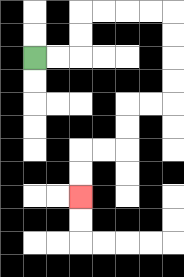{'start': '[1, 2]', 'end': '[3, 8]', 'path_directions': 'R,R,U,U,R,R,R,R,D,D,D,D,L,L,D,D,L,L,D,D', 'path_coordinates': '[[1, 2], [2, 2], [3, 2], [3, 1], [3, 0], [4, 0], [5, 0], [6, 0], [7, 0], [7, 1], [7, 2], [7, 3], [7, 4], [6, 4], [5, 4], [5, 5], [5, 6], [4, 6], [3, 6], [3, 7], [3, 8]]'}